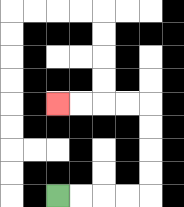{'start': '[2, 8]', 'end': '[2, 4]', 'path_directions': 'R,R,R,R,U,U,U,U,L,L,L,L', 'path_coordinates': '[[2, 8], [3, 8], [4, 8], [5, 8], [6, 8], [6, 7], [6, 6], [6, 5], [6, 4], [5, 4], [4, 4], [3, 4], [2, 4]]'}